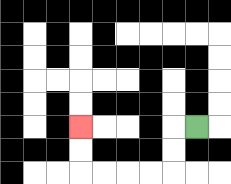{'start': '[8, 5]', 'end': '[3, 5]', 'path_directions': 'L,D,D,L,L,L,L,U,U', 'path_coordinates': '[[8, 5], [7, 5], [7, 6], [7, 7], [6, 7], [5, 7], [4, 7], [3, 7], [3, 6], [3, 5]]'}